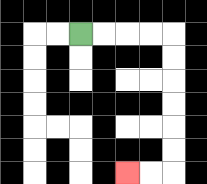{'start': '[3, 1]', 'end': '[5, 7]', 'path_directions': 'R,R,R,R,D,D,D,D,D,D,L,L', 'path_coordinates': '[[3, 1], [4, 1], [5, 1], [6, 1], [7, 1], [7, 2], [7, 3], [7, 4], [7, 5], [7, 6], [7, 7], [6, 7], [5, 7]]'}